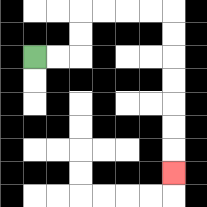{'start': '[1, 2]', 'end': '[7, 7]', 'path_directions': 'R,R,U,U,R,R,R,R,D,D,D,D,D,D,D', 'path_coordinates': '[[1, 2], [2, 2], [3, 2], [3, 1], [3, 0], [4, 0], [5, 0], [6, 0], [7, 0], [7, 1], [7, 2], [7, 3], [7, 4], [7, 5], [7, 6], [7, 7]]'}